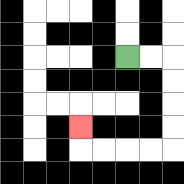{'start': '[5, 2]', 'end': '[3, 5]', 'path_directions': 'R,R,D,D,D,D,L,L,L,L,U', 'path_coordinates': '[[5, 2], [6, 2], [7, 2], [7, 3], [7, 4], [7, 5], [7, 6], [6, 6], [5, 6], [4, 6], [3, 6], [3, 5]]'}